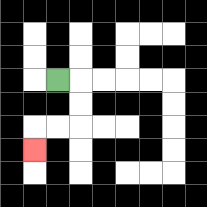{'start': '[2, 3]', 'end': '[1, 6]', 'path_directions': 'R,D,D,L,L,D', 'path_coordinates': '[[2, 3], [3, 3], [3, 4], [3, 5], [2, 5], [1, 5], [1, 6]]'}